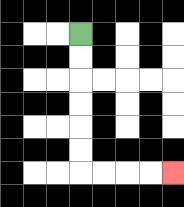{'start': '[3, 1]', 'end': '[7, 7]', 'path_directions': 'D,D,D,D,D,D,R,R,R,R', 'path_coordinates': '[[3, 1], [3, 2], [3, 3], [3, 4], [3, 5], [3, 6], [3, 7], [4, 7], [5, 7], [6, 7], [7, 7]]'}